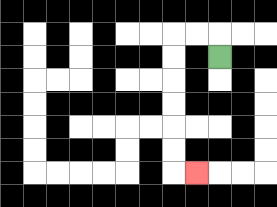{'start': '[9, 2]', 'end': '[8, 7]', 'path_directions': 'U,L,L,D,D,D,D,D,D,R', 'path_coordinates': '[[9, 2], [9, 1], [8, 1], [7, 1], [7, 2], [7, 3], [7, 4], [7, 5], [7, 6], [7, 7], [8, 7]]'}